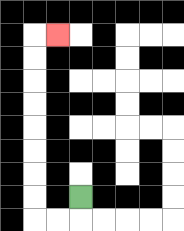{'start': '[3, 8]', 'end': '[2, 1]', 'path_directions': 'D,L,L,U,U,U,U,U,U,U,U,R', 'path_coordinates': '[[3, 8], [3, 9], [2, 9], [1, 9], [1, 8], [1, 7], [1, 6], [1, 5], [1, 4], [1, 3], [1, 2], [1, 1], [2, 1]]'}